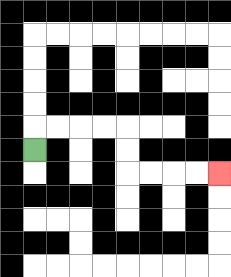{'start': '[1, 6]', 'end': '[9, 7]', 'path_directions': 'U,R,R,R,R,D,D,R,R,R,R', 'path_coordinates': '[[1, 6], [1, 5], [2, 5], [3, 5], [4, 5], [5, 5], [5, 6], [5, 7], [6, 7], [7, 7], [8, 7], [9, 7]]'}